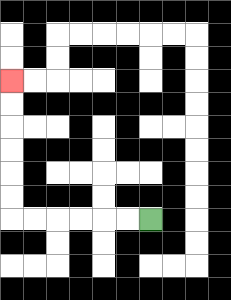{'start': '[6, 9]', 'end': '[0, 3]', 'path_directions': 'L,L,L,L,L,L,U,U,U,U,U,U', 'path_coordinates': '[[6, 9], [5, 9], [4, 9], [3, 9], [2, 9], [1, 9], [0, 9], [0, 8], [0, 7], [0, 6], [0, 5], [0, 4], [0, 3]]'}